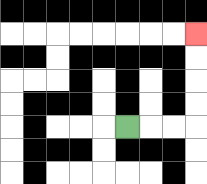{'start': '[5, 5]', 'end': '[8, 1]', 'path_directions': 'R,R,R,U,U,U,U', 'path_coordinates': '[[5, 5], [6, 5], [7, 5], [8, 5], [8, 4], [8, 3], [8, 2], [8, 1]]'}